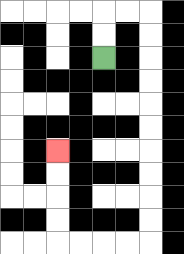{'start': '[4, 2]', 'end': '[2, 6]', 'path_directions': 'U,U,R,R,D,D,D,D,D,D,D,D,D,D,L,L,L,L,U,U,U,U', 'path_coordinates': '[[4, 2], [4, 1], [4, 0], [5, 0], [6, 0], [6, 1], [6, 2], [6, 3], [6, 4], [6, 5], [6, 6], [6, 7], [6, 8], [6, 9], [6, 10], [5, 10], [4, 10], [3, 10], [2, 10], [2, 9], [2, 8], [2, 7], [2, 6]]'}